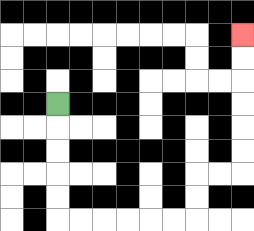{'start': '[2, 4]', 'end': '[10, 1]', 'path_directions': 'D,D,D,D,D,R,R,R,R,R,R,U,U,R,R,U,U,U,U,U,U', 'path_coordinates': '[[2, 4], [2, 5], [2, 6], [2, 7], [2, 8], [2, 9], [3, 9], [4, 9], [5, 9], [6, 9], [7, 9], [8, 9], [8, 8], [8, 7], [9, 7], [10, 7], [10, 6], [10, 5], [10, 4], [10, 3], [10, 2], [10, 1]]'}